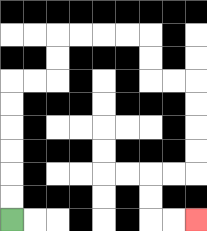{'start': '[0, 9]', 'end': '[8, 9]', 'path_directions': 'U,U,U,U,U,U,R,R,U,U,R,R,R,R,D,D,R,R,D,D,D,D,L,L,D,D,R,R', 'path_coordinates': '[[0, 9], [0, 8], [0, 7], [0, 6], [0, 5], [0, 4], [0, 3], [1, 3], [2, 3], [2, 2], [2, 1], [3, 1], [4, 1], [5, 1], [6, 1], [6, 2], [6, 3], [7, 3], [8, 3], [8, 4], [8, 5], [8, 6], [8, 7], [7, 7], [6, 7], [6, 8], [6, 9], [7, 9], [8, 9]]'}